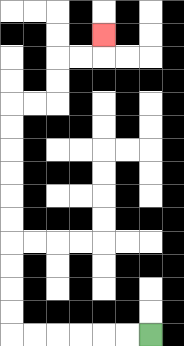{'start': '[6, 14]', 'end': '[4, 1]', 'path_directions': 'L,L,L,L,L,L,U,U,U,U,U,U,U,U,U,U,R,R,U,U,R,R,U', 'path_coordinates': '[[6, 14], [5, 14], [4, 14], [3, 14], [2, 14], [1, 14], [0, 14], [0, 13], [0, 12], [0, 11], [0, 10], [0, 9], [0, 8], [0, 7], [0, 6], [0, 5], [0, 4], [1, 4], [2, 4], [2, 3], [2, 2], [3, 2], [4, 2], [4, 1]]'}